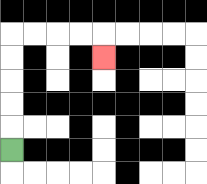{'start': '[0, 6]', 'end': '[4, 2]', 'path_directions': 'U,U,U,U,U,R,R,R,R,D', 'path_coordinates': '[[0, 6], [0, 5], [0, 4], [0, 3], [0, 2], [0, 1], [1, 1], [2, 1], [3, 1], [4, 1], [4, 2]]'}